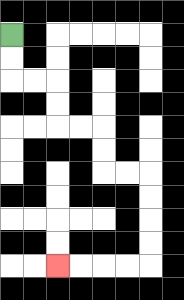{'start': '[0, 1]', 'end': '[2, 11]', 'path_directions': 'D,D,R,R,D,D,R,R,D,D,R,R,D,D,D,D,L,L,L,L', 'path_coordinates': '[[0, 1], [0, 2], [0, 3], [1, 3], [2, 3], [2, 4], [2, 5], [3, 5], [4, 5], [4, 6], [4, 7], [5, 7], [6, 7], [6, 8], [6, 9], [6, 10], [6, 11], [5, 11], [4, 11], [3, 11], [2, 11]]'}